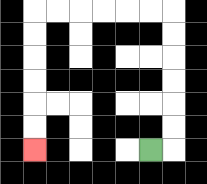{'start': '[6, 6]', 'end': '[1, 6]', 'path_directions': 'R,U,U,U,U,U,U,L,L,L,L,L,L,D,D,D,D,D,D', 'path_coordinates': '[[6, 6], [7, 6], [7, 5], [7, 4], [7, 3], [7, 2], [7, 1], [7, 0], [6, 0], [5, 0], [4, 0], [3, 0], [2, 0], [1, 0], [1, 1], [1, 2], [1, 3], [1, 4], [1, 5], [1, 6]]'}